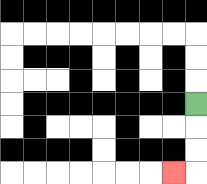{'start': '[8, 4]', 'end': '[7, 7]', 'path_directions': 'D,D,D,L', 'path_coordinates': '[[8, 4], [8, 5], [8, 6], [8, 7], [7, 7]]'}